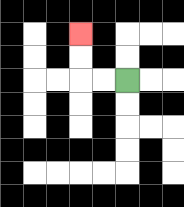{'start': '[5, 3]', 'end': '[3, 1]', 'path_directions': 'L,L,U,U', 'path_coordinates': '[[5, 3], [4, 3], [3, 3], [3, 2], [3, 1]]'}